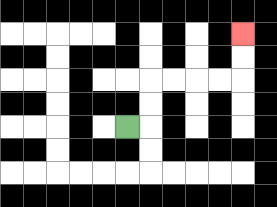{'start': '[5, 5]', 'end': '[10, 1]', 'path_directions': 'R,U,U,R,R,R,R,U,U', 'path_coordinates': '[[5, 5], [6, 5], [6, 4], [6, 3], [7, 3], [8, 3], [9, 3], [10, 3], [10, 2], [10, 1]]'}